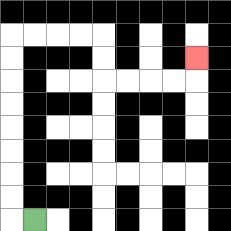{'start': '[1, 9]', 'end': '[8, 2]', 'path_directions': 'L,U,U,U,U,U,U,U,U,R,R,R,R,D,D,R,R,R,R,U', 'path_coordinates': '[[1, 9], [0, 9], [0, 8], [0, 7], [0, 6], [0, 5], [0, 4], [0, 3], [0, 2], [0, 1], [1, 1], [2, 1], [3, 1], [4, 1], [4, 2], [4, 3], [5, 3], [6, 3], [7, 3], [8, 3], [8, 2]]'}